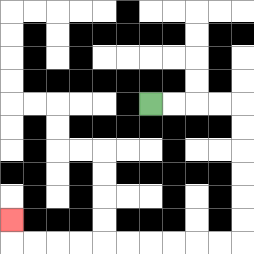{'start': '[6, 4]', 'end': '[0, 9]', 'path_directions': 'R,R,R,R,D,D,D,D,D,D,L,L,L,L,L,L,L,L,L,L,U', 'path_coordinates': '[[6, 4], [7, 4], [8, 4], [9, 4], [10, 4], [10, 5], [10, 6], [10, 7], [10, 8], [10, 9], [10, 10], [9, 10], [8, 10], [7, 10], [6, 10], [5, 10], [4, 10], [3, 10], [2, 10], [1, 10], [0, 10], [0, 9]]'}